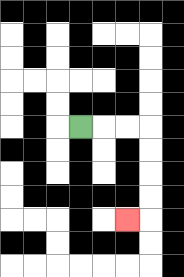{'start': '[3, 5]', 'end': '[5, 9]', 'path_directions': 'R,R,R,D,D,D,D,L', 'path_coordinates': '[[3, 5], [4, 5], [5, 5], [6, 5], [6, 6], [6, 7], [6, 8], [6, 9], [5, 9]]'}